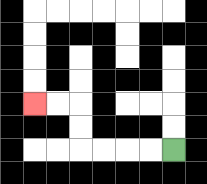{'start': '[7, 6]', 'end': '[1, 4]', 'path_directions': 'L,L,L,L,U,U,L,L', 'path_coordinates': '[[7, 6], [6, 6], [5, 6], [4, 6], [3, 6], [3, 5], [3, 4], [2, 4], [1, 4]]'}